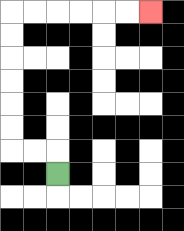{'start': '[2, 7]', 'end': '[6, 0]', 'path_directions': 'U,L,L,U,U,U,U,U,U,R,R,R,R,R,R', 'path_coordinates': '[[2, 7], [2, 6], [1, 6], [0, 6], [0, 5], [0, 4], [0, 3], [0, 2], [0, 1], [0, 0], [1, 0], [2, 0], [3, 0], [4, 0], [5, 0], [6, 0]]'}